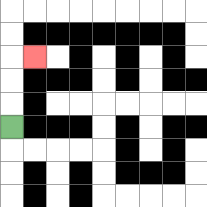{'start': '[0, 5]', 'end': '[1, 2]', 'path_directions': 'U,U,U,R', 'path_coordinates': '[[0, 5], [0, 4], [0, 3], [0, 2], [1, 2]]'}